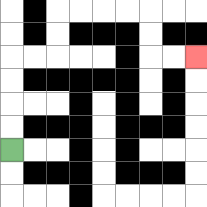{'start': '[0, 6]', 'end': '[8, 2]', 'path_directions': 'U,U,U,U,R,R,U,U,R,R,R,R,D,D,R,R', 'path_coordinates': '[[0, 6], [0, 5], [0, 4], [0, 3], [0, 2], [1, 2], [2, 2], [2, 1], [2, 0], [3, 0], [4, 0], [5, 0], [6, 0], [6, 1], [6, 2], [7, 2], [8, 2]]'}